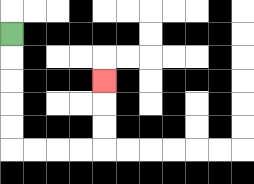{'start': '[0, 1]', 'end': '[4, 3]', 'path_directions': 'D,D,D,D,D,R,R,R,R,U,U,U', 'path_coordinates': '[[0, 1], [0, 2], [0, 3], [0, 4], [0, 5], [0, 6], [1, 6], [2, 6], [3, 6], [4, 6], [4, 5], [4, 4], [4, 3]]'}